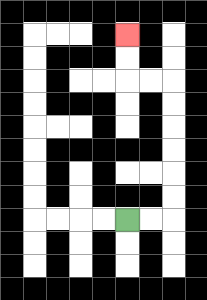{'start': '[5, 9]', 'end': '[5, 1]', 'path_directions': 'R,R,U,U,U,U,U,U,L,L,U,U', 'path_coordinates': '[[5, 9], [6, 9], [7, 9], [7, 8], [7, 7], [7, 6], [7, 5], [7, 4], [7, 3], [6, 3], [5, 3], [5, 2], [5, 1]]'}